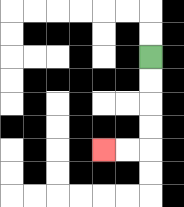{'start': '[6, 2]', 'end': '[4, 6]', 'path_directions': 'D,D,D,D,L,L', 'path_coordinates': '[[6, 2], [6, 3], [6, 4], [6, 5], [6, 6], [5, 6], [4, 6]]'}